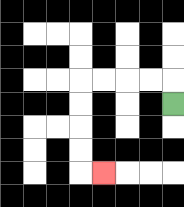{'start': '[7, 4]', 'end': '[4, 7]', 'path_directions': 'U,L,L,L,L,D,D,D,D,R', 'path_coordinates': '[[7, 4], [7, 3], [6, 3], [5, 3], [4, 3], [3, 3], [3, 4], [3, 5], [3, 6], [3, 7], [4, 7]]'}